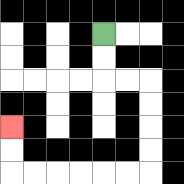{'start': '[4, 1]', 'end': '[0, 5]', 'path_directions': 'D,D,R,R,D,D,D,D,L,L,L,L,L,L,U,U', 'path_coordinates': '[[4, 1], [4, 2], [4, 3], [5, 3], [6, 3], [6, 4], [6, 5], [6, 6], [6, 7], [5, 7], [4, 7], [3, 7], [2, 7], [1, 7], [0, 7], [0, 6], [0, 5]]'}